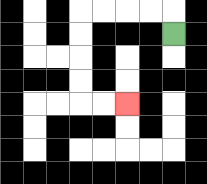{'start': '[7, 1]', 'end': '[5, 4]', 'path_directions': 'U,L,L,L,L,D,D,D,D,R,R', 'path_coordinates': '[[7, 1], [7, 0], [6, 0], [5, 0], [4, 0], [3, 0], [3, 1], [3, 2], [3, 3], [3, 4], [4, 4], [5, 4]]'}